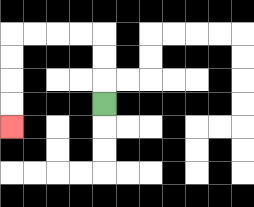{'start': '[4, 4]', 'end': '[0, 5]', 'path_directions': 'U,U,U,L,L,L,L,D,D,D,D', 'path_coordinates': '[[4, 4], [4, 3], [4, 2], [4, 1], [3, 1], [2, 1], [1, 1], [0, 1], [0, 2], [0, 3], [0, 4], [0, 5]]'}